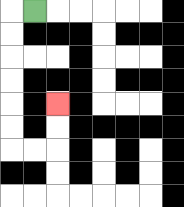{'start': '[1, 0]', 'end': '[2, 4]', 'path_directions': 'L,D,D,D,D,D,D,R,R,U,U', 'path_coordinates': '[[1, 0], [0, 0], [0, 1], [0, 2], [0, 3], [0, 4], [0, 5], [0, 6], [1, 6], [2, 6], [2, 5], [2, 4]]'}